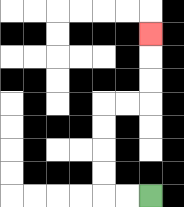{'start': '[6, 8]', 'end': '[6, 1]', 'path_directions': 'L,L,U,U,U,U,R,R,U,U,U', 'path_coordinates': '[[6, 8], [5, 8], [4, 8], [4, 7], [4, 6], [4, 5], [4, 4], [5, 4], [6, 4], [6, 3], [6, 2], [6, 1]]'}